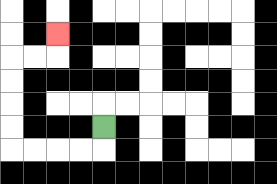{'start': '[4, 5]', 'end': '[2, 1]', 'path_directions': 'D,L,L,L,L,U,U,U,U,R,R,U', 'path_coordinates': '[[4, 5], [4, 6], [3, 6], [2, 6], [1, 6], [0, 6], [0, 5], [0, 4], [0, 3], [0, 2], [1, 2], [2, 2], [2, 1]]'}